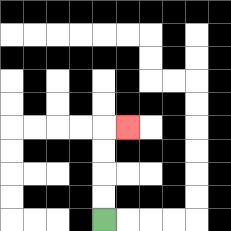{'start': '[4, 9]', 'end': '[5, 5]', 'path_directions': 'U,U,U,U,R', 'path_coordinates': '[[4, 9], [4, 8], [4, 7], [4, 6], [4, 5], [5, 5]]'}